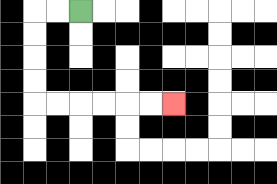{'start': '[3, 0]', 'end': '[7, 4]', 'path_directions': 'L,L,D,D,D,D,R,R,R,R,R,R', 'path_coordinates': '[[3, 0], [2, 0], [1, 0], [1, 1], [1, 2], [1, 3], [1, 4], [2, 4], [3, 4], [4, 4], [5, 4], [6, 4], [7, 4]]'}